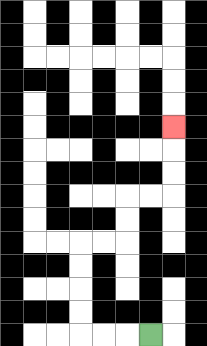{'start': '[6, 14]', 'end': '[7, 5]', 'path_directions': 'L,L,L,U,U,U,U,R,R,U,U,R,R,U,U,U', 'path_coordinates': '[[6, 14], [5, 14], [4, 14], [3, 14], [3, 13], [3, 12], [3, 11], [3, 10], [4, 10], [5, 10], [5, 9], [5, 8], [6, 8], [7, 8], [7, 7], [7, 6], [7, 5]]'}